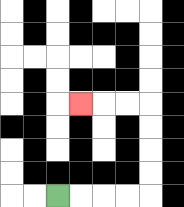{'start': '[2, 8]', 'end': '[3, 4]', 'path_directions': 'R,R,R,R,U,U,U,U,L,L,L', 'path_coordinates': '[[2, 8], [3, 8], [4, 8], [5, 8], [6, 8], [6, 7], [6, 6], [6, 5], [6, 4], [5, 4], [4, 4], [3, 4]]'}